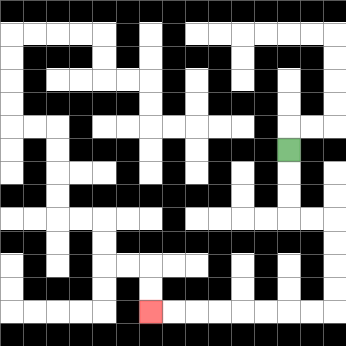{'start': '[12, 6]', 'end': '[6, 13]', 'path_directions': 'D,D,D,R,R,D,D,D,D,L,L,L,L,L,L,L,L', 'path_coordinates': '[[12, 6], [12, 7], [12, 8], [12, 9], [13, 9], [14, 9], [14, 10], [14, 11], [14, 12], [14, 13], [13, 13], [12, 13], [11, 13], [10, 13], [9, 13], [8, 13], [7, 13], [6, 13]]'}